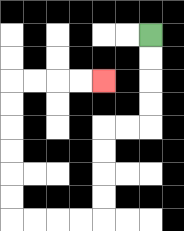{'start': '[6, 1]', 'end': '[4, 3]', 'path_directions': 'D,D,D,D,L,L,D,D,D,D,L,L,L,L,U,U,U,U,U,U,R,R,R,R', 'path_coordinates': '[[6, 1], [6, 2], [6, 3], [6, 4], [6, 5], [5, 5], [4, 5], [4, 6], [4, 7], [4, 8], [4, 9], [3, 9], [2, 9], [1, 9], [0, 9], [0, 8], [0, 7], [0, 6], [0, 5], [0, 4], [0, 3], [1, 3], [2, 3], [3, 3], [4, 3]]'}